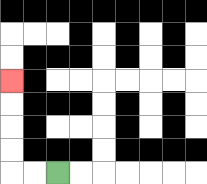{'start': '[2, 7]', 'end': '[0, 3]', 'path_directions': 'L,L,U,U,U,U', 'path_coordinates': '[[2, 7], [1, 7], [0, 7], [0, 6], [0, 5], [0, 4], [0, 3]]'}